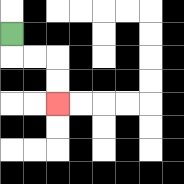{'start': '[0, 1]', 'end': '[2, 4]', 'path_directions': 'D,R,R,D,D', 'path_coordinates': '[[0, 1], [0, 2], [1, 2], [2, 2], [2, 3], [2, 4]]'}